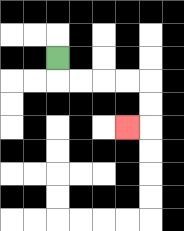{'start': '[2, 2]', 'end': '[5, 5]', 'path_directions': 'D,R,R,R,R,D,D,L', 'path_coordinates': '[[2, 2], [2, 3], [3, 3], [4, 3], [5, 3], [6, 3], [6, 4], [6, 5], [5, 5]]'}